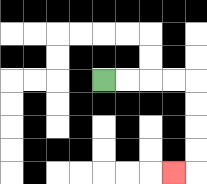{'start': '[4, 3]', 'end': '[7, 7]', 'path_directions': 'R,R,R,R,D,D,D,D,L', 'path_coordinates': '[[4, 3], [5, 3], [6, 3], [7, 3], [8, 3], [8, 4], [8, 5], [8, 6], [8, 7], [7, 7]]'}